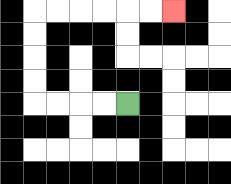{'start': '[5, 4]', 'end': '[7, 0]', 'path_directions': 'L,L,L,L,U,U,U,U,R,R,R,R,R,R', 'path_coordinates': '[[5, 4], [4, 4], [3, 4], [2, 4], [1, 4], [1, 3], [1, 2], [1, 1], [1, 0], [2, 0], [3, 0], [4, 0], [5, 0], [6, 0], [7, 0]]'}